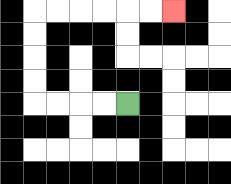{'start': '[5, 4]', 'end': '[7, 0]', 'path_directions': 'L,L,L,L,U,U,U,U,R,R,R,R,R,R', 'path_coordinates': '[[5, 4], [4, 4], [3, 4], [2, 4], [1, 4], [1, 3], [1, 2], [1, 1], [1, 0], [2, 0], [3, 0], [4, 0], [5, 0], [6, 0], [7, 0]]'}